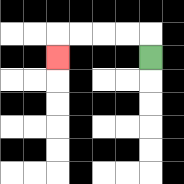{'start': '[6, 2]', 'end': '[2, 2]', 'path_directions': 'U,L,L,L,L,D', 'path_coordinates': '[[6, 2], [6, 1], [5, 1], [4, 1], [3, 1], [2, 1], [2, 2]]'}